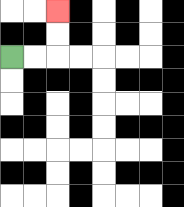{'start': '[0, 2]', 'end': '[2, 0]', 'path_directions': 'R,R,U,U', 'path_coordinates': '[[0, 2], [1, 2], [2, 2], [2, 1], [2, 0]]'}